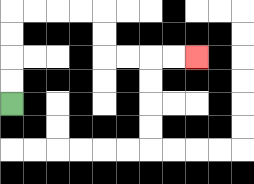{'start': '[0, 4]', 'end': '[8, 2]', 'path_directions': 'U,U,U,U,R,R,R,R,D,D,R,R,R,R', 'path_coordinates': '[[0, 4], [0, 3], [0, 2], [0, 1], [0, 0], [1, 0], [2, 0], [3, 0], [4, 0], [4, 1], [4, 2], [5, 2], [6, 2], [7, 2], [8, 2]]'}